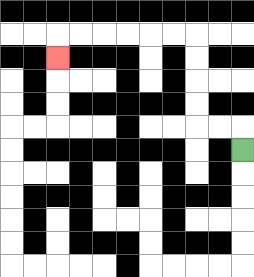{'start': '[10, 6]', 'end': '[2, 2]', 'path_directions': 'U,L,L,U,U,U,U,L,L,L,L,L,L,D', 'path_coordinates': '[[10, 6], [10, 5], [9, 5], [8, 5], [8, 4], [8, 3], [8, 2], [8, 1], [7, 1], [6, 1], [5, 1], [4, 1], [3, 1], [2, 1], [2, 2]]'}